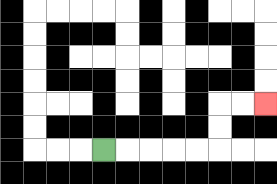{'start': '[4, 6]', 'end': '[11, 4]', 'path_directions': 'R,R,R,R,R,U,U,R,R', 'path_coordinates': '[[4, 6], [5, 6], [6, 6], [7, 6], [8, 6], [9, 6], [9, 5], [9, 4], [10, 4], [11, 4]]'}